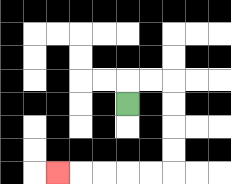{'start': '[5, 4]', 'end': '[2, 7]', 'path_directions': 'U,R,R,D,D,D,D,L,L,L,L,L', 'path_coordinates': '[[5, 4], [5, 3], [6, 3], [7, 3], [7, 4], [7, 5], [7, 6], [7, 7], [6, 7], [5, 7], [4, 7], [3, 7], [2, 7]]'}